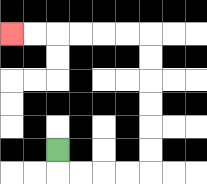{'start': '[2, 6]', 'end': '[0, 1]', 'path_directions': 'D,R,R,R,R,U,U,U,U,U,U,L,L,L,L,L,L', 'path_coordinates': '[[2, 6], [2, 7], [3, 7], [4, 7], [5, 7], [6, 7], [6, 6], [6, 5], [6, 4], [6, 3], [6, 2], [6, 1], [5, 1], [4, 1], [3, 1], [2, 1], [1, 1], [0, 1]]'}